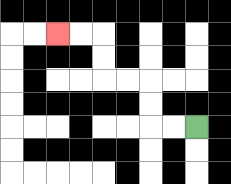{'start': '[8, 5]', 'end': '[2, 1]', 'path_directions': 'L,L,U,U,L,L,U,U,L,L', 'path_coordinates': '[[8, 5], [7, 5], [6, 5], [6, 4], [6, 3], [5, 3], [4, 3], [4, 2], [4, 1], [3, 1], [2, 1]]'}